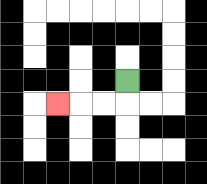{'start': '[5, 3]', 'end': '[2, 4]', 'path_directions': 'D,L,L,L', 'path_coordinates': '[[5, 3], [5, 4], [4, 4], [3, 4], [2, 4]]'}